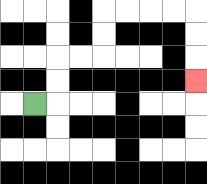{'start': '[1, 4]', 'end': '[8, 3]', 'path_directions': 'R,U,U,R,R,U,U,R,R,R,R,D,D,D', 'path_coordinates': '[[1, 4], [2, 4], [2, 3], [2, 2], [3, 2], [4, 2], [4, 1], [4, 0], [5, 0], [6, 0], [7, 0], [8, 0], [8, 1], [8, 2], [8, 3]]'}